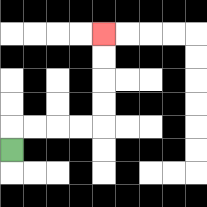{'start': '[0, 6]', 'end': '[4, 1]', 'path_directions': 'U,R,R,R,R,U,U,U,U', 'path_coordinates': '[[0, 6], [0, 5], [1, 5], [2, 5], [3, 5], [4, 5], [4, 4], [4, 3], [4, 2], [4, 1]]'}